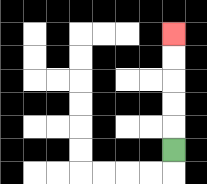{'start': '[7, 6]', 'end': '[7, 1]', 'path_directions': 'U,U,U,U,U', 'path_coordinates': '[[7, 6], [7, 5], [7, 4], [7, 3], [7, 2], [7, 1]]'}